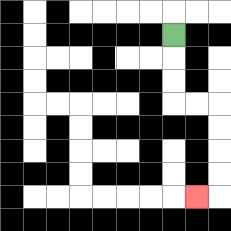{'start': '[7, 1]', 'end': '[8, 8]', 'path_directions': 'D,D,D,R,R,D,D,D,D,L', 'path_coordinates': '[[7, 1], [7, 2], [7, 3], [7, 4], [8, 4], [9, 4], [9, 5], [9, 6], [9, 7], [9, 8], [8, 8]]'}